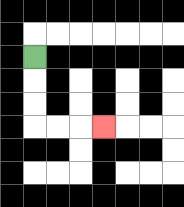{'start': '[1, 2]', 'end': '[4, 5]', 'path_directions': 'D,D,D,R,R,R', 'path_coordinates': '[[1, 2], [1, 3], [1, 4], [1, 5], [2, 5], [3, 5], [4, 5]]'}